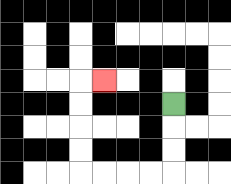{'start': '[7, 4]', 'end': '[4, 3]', 'path_directions': 'D,D,D,L,L,L,L,U,U,U,U,R', 'path_coordinates': '[[7, 4], [7, 5], [7, 6], [7, 7], [6, 7], [5, 7], [4, 7], [3, 7], [3, 6], [3, 5], [3, 4], [3, 3], [4, 3]]'}